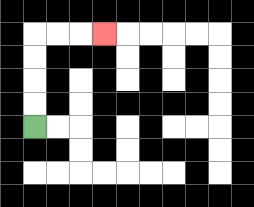{'start': '[1, 5]', 'end': '[4, 1]', 'path_directions': 'U,U,U,U,R,R,R', 'path_coordinates': '[[1, 5], [1, 4], [1, 3], [1, 2], [1, 1], [2, 1], [3, 1], [4, 1]]'}